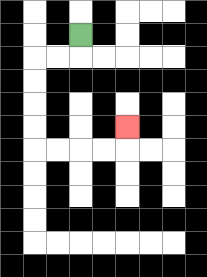{'start': '[3, 1]', 'end': '[5, 5]', 'path_directions': 'D,L,L,D,D,D,D,R,R,R,R,U', 'path_coordinates': '[[3, 1], [3, 2], [2, 2], [1, 2], [1, 3], [1, 4], [1, 5], [1, 6], [2, 6], [3, 6], [4, 6], [5, 6], [5, 5]]'}